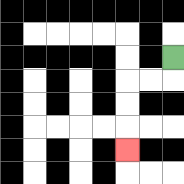{'start': '[7, 2]', 'end': '[5, 6]', 'path_directions': 'D,L,L,D,D,D', 'path_coordinates': '[[7, 2], [7, 3], [6, 3], [5, 3], [5, 4], [5, 5], [5, 6]]'}